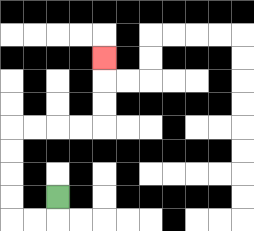{'start': '[2, 8]', 'end': '[4, 2]', 'path_directions': 'D,L,L,U,U,U,U,R,R,R,R,U,U,U', 'path_coordinates': '[[2, 8], [2, 9], [1, 9], [0, 9], [0, 8], [0, 7], [0, 6], [0, 5], [1, 5], [2, 5], [3, 5], [4, 5], [4, 4], [4, 3], [4, 2]]'}